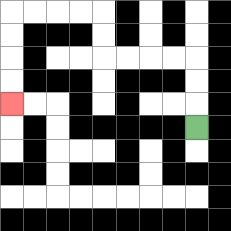{'start': '[8, 5]', 'end': '[0, 4]', 'path_directions': 'U,U,U,L,L,L,L,U,U,L,L,L,L,D,D,D,D', 'path_coordinates': '[[8, 5], [8, 4], [8, 3], [8, 2], [7, 2], [6, 2], [5, 2], [4, 2], [4, 1], [4, 0], [3, 0], [2, 0], [1, 0], [0, 0], [0, 1], [0, 2], [0, 3], [0, 4]]'}